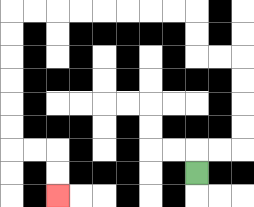{'start': '[8, 7]', 'end': '[2, 8]', 'path_directions': 'U,R,R,U,U,U,U,L,L,U,U,L,L,L,L,L,L,L,L,D,D,D,D,D,D,R,R,D,D', 'path_coordinates': '[[8, 7], [8, 6], [9, 6], [10, 6], [10, 5], [10, 4], [10, 3], [10, 2], [9, 2], [8, 2], [8, 1], [8, 0], [7, 0], [6, 0], [5, 0], [4, 0], [3, 0], [2, 0], [1, 0], [0, 0], [0, 1], [0, 2], [0, 3], [0, 4], [0, 5], [0, 6], [1, 6], [2, 6], [2, 7], [2, 8]]'}